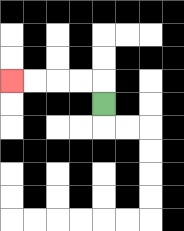{'start': '[4, 4]', 'end': '[0, 3]', 'path_directions': 'U,L,L,L,L', 'path_coordinates': '[[4, 4], [4, 3], [3, 3], [2, 3], [1, 3], [0, 3]]'}